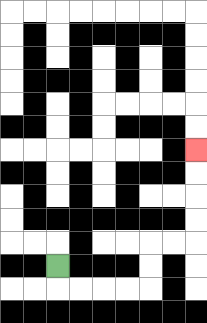{'start': '[2, 11]', 'end': '[8, 6]', 'path_directions': 'D,R,R,R,R,U,U,R,R,U,U,U,U', 'path_coordinates': '[[2, 11], [2, 12], [3, 12], [4, 12], [5, 12], [6, 12], [6, 11], [6, 10], [7, 10], [8, 10], [8, 9], [8, 8], [8, 7], [8, 6]]'}